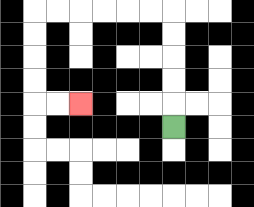{'start': '[7, 5]', 'end': '[3, 4]', 'path_directions': 'U,U,U,U,U,L,L,L,L,L,L,D,D,D,D,R,R', 'path_coordinates': '[[7, 5], [7, 4], [7, 3], [7, 2], [7, 1], [7, 0], [6, 0], [5, 0], [4, 0], [3, 0], [2, 0], [1, 0], [1, 1], [1, 2], [1, 3], [1, 4], [2, 4], [3, 4]]'}